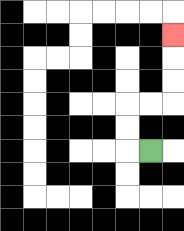{'start': '[6, 6]', 'end': '[7, 1]', 'path_directions': 'L,U,U,R,R,U,U,U', 'path_coordinates': '[[6, 6], [5, 6], [5, 5], [5, 4], [6, 4], [7, 4], [7, 3], [7, 2], [7, 1]]'}